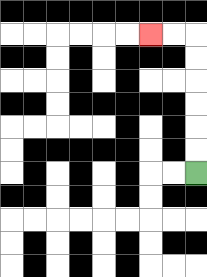{'start': '[8, 7]', 'end': '[6, 1]', 'path_directions': 'U,U,U,U,U,U,L,L', 'path_coordinates': '[[8, 7], [8, 6], [8, 5], [8, 4], [8, 3], [8, 2], [8, 1], [7, 1], [6, 1]]'}